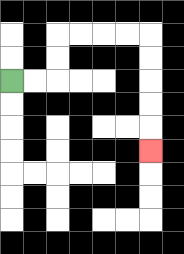{'start': '[0, 3]', 'end': '[6, 6]', 'path_directions': 'R,R,U,U,R,R,R,R,D,D,D,D,D', 'path_coordinates': '[[0, 3], [1, 3], [2, 3], [2, 2], [2, 1], [3, 1], [4, 1], [5, 1], [6, 1], [6, 2], [6, 3], [6, 4], [6, 5], [6, 6]]'}